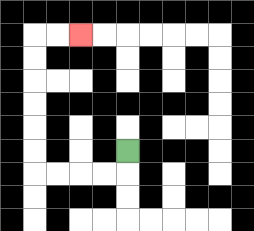{'start': '[5, 6]', 'end': '[3, 1]', 'path_directions': 'D,L,L,L,L,U,U,U,U,U,U,R,R', 'path_coordinates': '[[5, 6], [5, 7], [4, 7], [3, 7], [2, 7], [1, 7], [1, 6], [1, 5], [1, 4], [1, 3], [1, 2], [1, 1], [2, 1], [3, 1]]'}